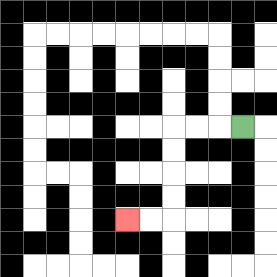{'start': '[10, 5]', 'end': '[5, 9]', 'path_directions': 'L,L,L,D,D,D,D,L,L', 'path_coordinates': '[[10, 5], [9, 5], [8, 5], [7, 5], [7, 6], [7, 7], [7, 8], [7, 9], [6, 9], [5, 9]]'}